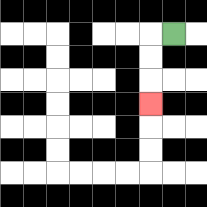{'start': '[7, 1]', 'end': '[6, 4]', 'path_directions': 'L,D,D,D', 'path_coordinates': '[[7, 1], [6, 1], [6, 2], [6, 3], [6, 4]]'}